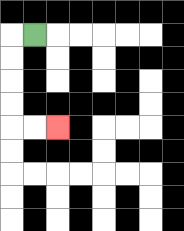{'start': '[1, 1]', 'end': '[2, 5]', 'path_directions': 'L,D,D,D,D,R,R', 'path_coordinates': '[[1, 1], [0, 1], [0, 2], [0, 3], [0, 4], [0, 5], [1, 5], [2, 5]]'}